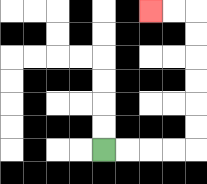{'start': '[4, 6]', 'end': '[6, 0]', 'path_directions': 'R,R,R,R,U,U,U,U,U,U,L,L', 'path_coordinates': '[[4, 6], [5, 6], [6, 6], [7, 6], [8, 6], [8, 5], [8, 4], [8, 3], [8, 2], [8, 1], [8, 0], [7, 0], [6, 0]]'}